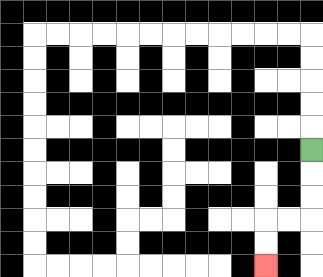{'start': '[13, 6]', 'end': '[11, 11]', 'path_directions': 'D,D,D,L,L,D,D', 'path_coordinates': '[[13, 6], [13, 7], [13, 8], [13, 9], [12, 9], [11, 9], [11, 10], [11, 11]]'}